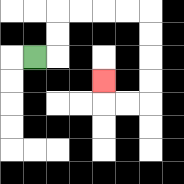{'start': '[1, 2]', 'end': '[4, 3]', 'path_directions': 'R,U,U,R,R,R,R,D,D,D,D,L,L,U', 'path_coordinates': '[[1, 2], [2, 2], [2, 1], [2, 0], [3, 0], [4, 0], [5, 0], [6, 0], [6, 1], [6, 2], [6, 3], [6, 4], [5, 4], [4, 4], [4, 3]]'}